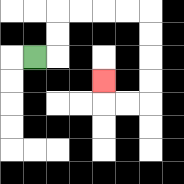{'start': '[1, 2]', 'end': '[4, 3]', 'path_directions': 'R,U,U,R,R,R,R,D,D,D,D,L,L,U', 'path_coordinates': '[[1, 2], [2, 2], [2, 1], [2, 0], [3, 0], [4, 0], [5, 0], [6, 0], [6, 1], [6, 2], [6, 3], [6, 4], [5, 4], [4, 4], [4, 3]]'}